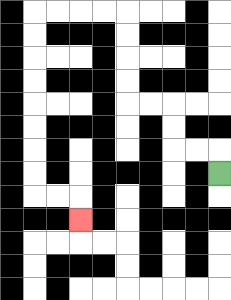{'start': '[9, 7]', 'end': '[3, 9]', 'path_directions': 'U,L,L,U,U,L,L,U,U,U,U,L,L,L,L,D,D,D,D,D,D,D,D,R,R,D', 'path_coordinates': '[[9, 7], [9, 6], [8, 6], [7, 6], [7, 5], [7, 4], [6, 4], [5, 4], [5, 3], [5, 2], [5, 1], [5, 0], [4, 0], [3, 0], [2, 0], [1, 0], [1, 1], [1, 2], [1, 3], [1, 4], [1, 5], [1, 6], [1, 7], [1, 8], [2, 8], [3, 8], [3, 9]]'}